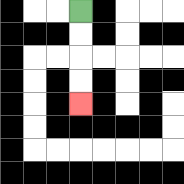{'start': '[3, 0]', 'end': '[3, 4]', 'path_directions': 'D,D,D,D', 'path_coordinates': '[[3, 0], [3, 1], [3, 2], [3, 3], [3, 4]]'}